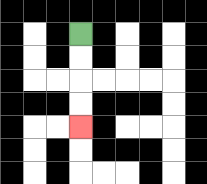{'start': '[3, 1]', 'end': '[3, 5]', 'path_directions': 'D,D,D,D', 'path_coordinates': '[[3, 1], [3, 2], [3, 3], [3, 4], [3, 5]]'}